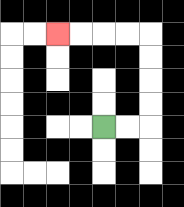{'start': '[4, 5]', 'end': '[2, 1]', 'path_directions': 'R,R,U,U,U,U,L,L,L,L', 'path_coordinates': '[[4, 5], [5, 5], [6, 5], [6, 4], [6, 3], [6, 2], [6, 1], [5, 1], [4, 1], [3, 1], [2, 1]]'}